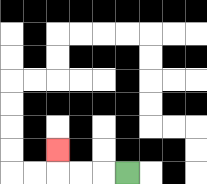{'start': '[5, 7]', 'end': '[2, 6]', 'path_directions': 'L,L,L,U', 'path_coordinates': '[[5, 7], [4, 7], [3, 7], [2, 7], [2, 6]]'}